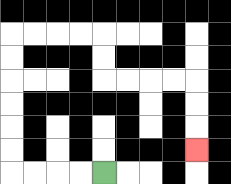{'start': '[4, 7]', 'end': '[8, 6]', 'path_directions': 'L,L,L,L,U,U,U,U,U,U,R,R,R,R,D,D,R,R,R,R,D,D,D', 'path_coordinates': '[[4, 7], [3, 7], [2, 7], [1, 7], [0, 7], [0, 6], [0, 5], [0, 4], [0, 3], [0, 2], [0, 1], [1, 1], [2, 1], [3, 1], [4, 1], [4, 2], [4, 3], [5, 3], [6, 3], [7, 3], [8, 3], [8, 4], [8, 5], [8, 6]]'}